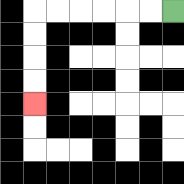{'start': '[7, 0]', 'end': '[1, 4]', 'path_directions': 'L,L,L,L,L,L,D,D,D,D', 'path_coordinates': '[[7, 0], [6, 0], [5, 0], [4, 0], [3, 0], [2, 0], [1, 0], [1, 1], [1, 2], [1, 3], [1, 4]]'}